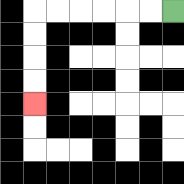{'start': '[7, 0]', 'end': '[1, 4]', 'path_directions': 'L,L,L,L,L,L,D,D,D,D', 'path_coordinates': '[[7, 0], [6, 0], [5, 0], [4, 0], [3, 0], [2, 0], [1, 0], [1, 1], [1, 2], [1, 3], [1, 4]]'}